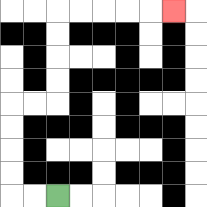{'start': '[2, 8]', 'end': '[7, 0]', 'path_directions': 'L,L,U,U,U,U,R,R,U,U,U,U,R,R,R,R,R', 'path_coordinates': '[[2, 8], [1, 8], [0, 8], [0, 7], [0, 6], [0, 5], [0, 4], [1, 4], [2, 4], [2, 3], [2, 2], [2, 1], [2, 0], [3, 0], [4, 0], [5, 0], [6, 0], [7, 0]]'}